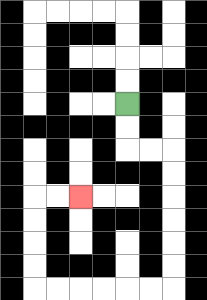{'start': '[5, 4]', 'end': '[3, 8]', 'path_directions': 'D,D,R,R,D,D,D,D,D,D,L,L,L,L,L,L,U,U,U,U,R,R', 'path_coordinates': '[[5, 4], [5, 5], [5, 6], [6, 6], [7, 6], [7, 7], [7, 8], [7, 9], [7, 10], [7, 11], [7, 12], [6, 12], [5, 12], [4, 12], [3, 12], [2, 12], [1, 12], [1, 11], [1, 10], [1, 9], [1, 8], [2, 8], [3, 8]]'}